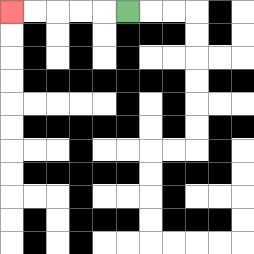{'start': '[5, 0]', 'end': '[0, 0]', 'path_directions': 'L,L,L,L,L', 'path_coordinates': '[[5, 0], [4, 0], [3, 0], [2, 0], [1, 0], [0, 0]]'}